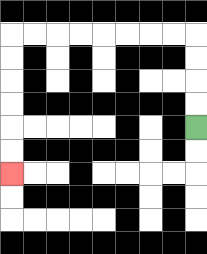{'start': '[8, 5]', 'end': '[0, 7]', 'path_directions': 'U,U,U,U,L,L,L,L,L,L,L,L,D,D,D,D,D,D', 'path_coordinates': '[[8, 5], [8, 4], [8, 3], [8, 2], [8, 1], [7, 1], [6, 1], [5, 1], [4, 1], [3, 1], [2, 1], [1, 1], [0, 1], [0, 2], [0, 3], [0, 4], [0, 5], [0, 6], [0, 7]]'}